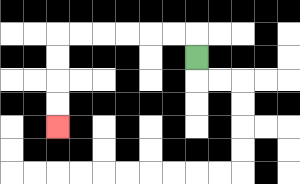{'start': '[8, 2]', 'end': '[2, 5]', 'path_directions': 'U,L,L,L,L,L,L,D,D,D,D', 'path_coordinates': '[[8, 2], [8, 1], [7, 1], [6, 1], [5, 1], [4, 1], [3, 1], [2, 1], [2, 2], [2, 3], [2, 4], [2, 5]]'}